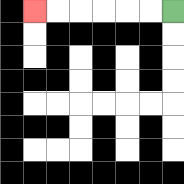{'start': '[7, 0]', 'end': '[1, 0]', 'path_directions': 'L,L,L,L,L,L', 'path_coordinates': '[[7, 0], [6, 0], [5, 0], [4, 0], [3, 0], [2, 0], [1, 0]]'}